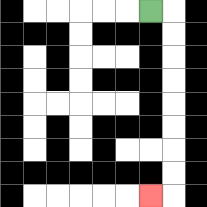{'start': '[6, 0]', 'end': '[6, 8]', 'path_directions': 'R,D,D,D,D,D,D,D,D,L', 'path_coordinates': '[[6, 0], [7, 0], [7, 1], [7, 2], [7, 3], [7, 4], [7, 5], [7, 6], [7, 7], [7, 8], [6, 8]]'}